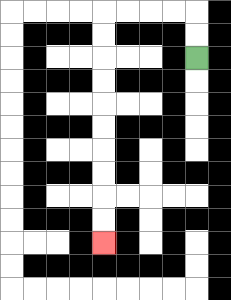{'start': '[8, 2]', 'end': '[4, 10]', 'path_directions': 'U,U,L,L,L,L,D,D,D,D,D,D,D,D,D,D', 'path_coordinates': '[[8, 2], [8, 1], [8, 0], [7, 0], [6, 0], [5, 0], [4, 0], [4, 1], [4, 2], [4, 3], [4, 4], [4, 5], [4, 6], [4, 7], [4, 8], [4, 9], [4, 10]]'}